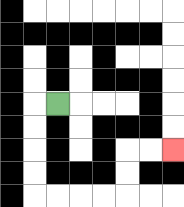{'start': '[2, 4]', 'end': '[7, 6]', 'path_directions': 'L,D,D,D,D,R,R,R,R,U,U,R,R', 'path_coordinates': '[[2, 4], [1, 4], [1, 5], [1, 6], [1, 7], [1, 8], [2, 8], [3, 8], [4, 8], [5, 8], [5, 7], [5, 6], [6, 6], [7, 6]]'}